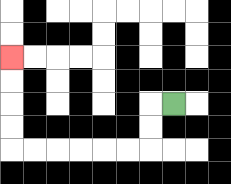{'start': '[7, 4]', 'end': '[0, 2]', 'path_directions': 'L,D,D,L,L,L,L,L,L,U,U,U,U', 'path_coordinates': '[[7, 4], [6, 4], [6, 5], [6, 6], [5, 6], [4, 6], [3, 6], [2, 6], [1, 6], [0, 6], [0, 5], [0, 4], [0, 3], [0, 2]]'}